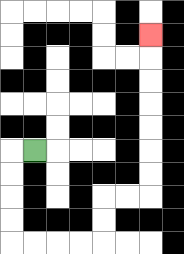{'start': '[1, 6]', 'end': '[6, 1]', 'path_directions': 'L,D,D,D,D,R,R,R,R,U,U,R,R,U,U,U,U,U,U,U', 'path_coordinates': '[[1, 6], [0, 6], [0, 7], [0, 8], [0, 9], [0, 10], [1, 10], [2, 10], [3, 10], [4, 10], [4, 9], [4, 8], [5, 8], [6, 8], [6, 7], [6, 6], [6, 5], [6, 4], [6, 3], [6, 2], [6, 1]]'}